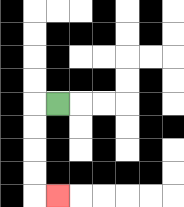{'start': '[2, 4]', 'end': '[2, 8]', 'path_directions': 'L,D,D,D,D,R', 'path_coordinates': '[[2, 4], [1, 4], [1, 5], [1, 6], [1, 7], [1, 8], [2, 8]]'}